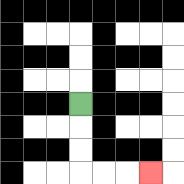{'start': '[3, 4]', 'end': '[6, 7]', 'path_directions': 'D,D,D,R,R,R', 'path_coordinates': '[[3, 4], [3, 5], [3, 6], [3, 7], [4, 7], [5, 7], [6, 7]]'}